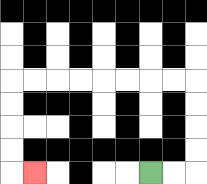{'start': '[6, 7]', 'end': '[1, 7]', 'path_directions': 'R,R,U,U,U,U,L,L,L,L,L,L,L,L,D,D,D,D,R', 'path_coordinates': '[[6, 7], [7, 7], [8, 7], [8, 6], [8, 5], [8, 4], [8, 3], [7, 3], [6, 3], [5, 3], [4, 3], [3, 3], [2, 3], [1, 3], [0, 3], [0, 4], [0, 5], [0, 6], [0, 7], [1, 7]]'}